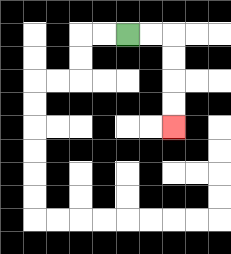{'start': '[5, 1]', 'end': '[7, 5]', 'path_directions': 'R,R,D,D,D,D', 'path_coordinates': '[[5, 1], [6, 1], [7, 1], [7, 2], [7, 3], [7, 4], [7, 5]]'}